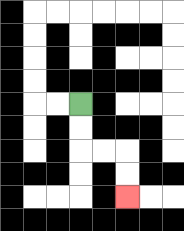{'start': '[3, 4]', 'end': '[5, 8]', 'path_directions': 'D,D,R,R,D,D', 'path_coordinates': '[[3, 4], [3, 5], [3, 6], [4, 6], [5, 6], [5, 7], [5, 8]]'}